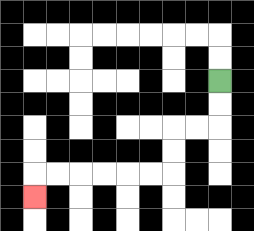{'start': '[9, 3]', 'end': '[1, 8]', 'path_directions': 'D,D,L,L,D,D,L,L,L,L,L,L,D', 'path_coordinates': '[[9, 3], [9, 4], [9, 5], [8, 5], [7, 5], [7, 6], [7, 7], [6, 7], [5, 7], [4, 7], [3, 7], [2, 7], [1, 7], [1, 8]]'}